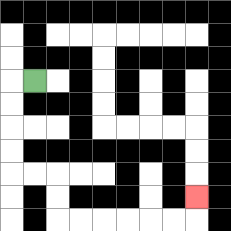{'start': '[1, 3]', 'end': '[8, 8]', 'path_directions': 'L,D,D,D,D,R,R,D,D,R,R,R,R,R,R,U', 'path_coordinates': '[[1, 3], [0, 3], [0, 4], [0, 5], [0, 6], [0, 7], [1, 7], [2, 7], [2, 8], [2, 9], [3, 9], [4, 9], [5, 9], [6, 9], [7, 9], [8, 9], [8, 8]]'}